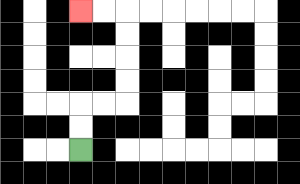{'start': '[3, 6]', 'end': '[3, 0]', 'path_directions': 'U,U,R,R,U,U,U,U,L,L', 'path_coordinates': '[[3, 6], [3, 5], [3, 4], [4, 4], [5, 4], [5, 3], [5, 2], [5, 1], [5, 0], [4, 0], [3, 0]]'}